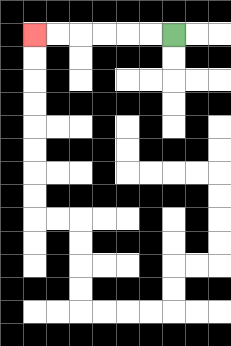{'start': '[7, 1]', 'end': '[1, 1]', 'path_directions': 'L,L,L,L,L,L', 'path_coordinates': '[[7, 1], [6, 1], [5, 1], [4, 1], [3, 1], [2, 1], [1, 1]]'}